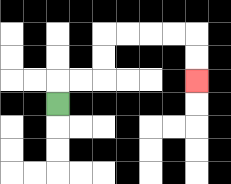{'start': '[2, 4]', 'end': '[8, 3]', 'path_directions': 'U,R,R,U,U,R,R,R,R,D,D', 'path_coordinates': '[[2, 4], [2, 3], [3, 3], [4, 3], [4, 2], [4, 1], [5, 1], [6, 1], [7, 1], [8, 1], [8, 2], [8, 3]]'}